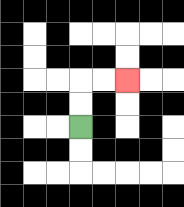{'start': '[3, 5]', 'end': '[5, 3]', 'path_directions': 'U,U,R,R', 'path_coordinates': '[[3, 5], [3, 4], [3, 3], [4, 3], [5, 3]]'}